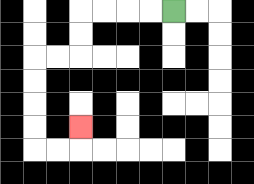{'start': '[7, 0]', 'end': '[3, 5]', 'path_directions': 'L,L,L,L,D,D,L,L,D,D,D,D,R,R,U', 'path_coordinates': '[[7, 0], [6, 0], [5, 0], [4, 0], [3, 0], [3, 1], [3, 2], [2, 2], [1, 2], [1, 3], [1, 4], [1, 5], [1, 6], [2, 6], [3, 6], [3, 5]]'}